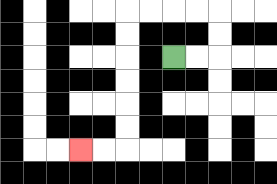{'start': '[7, 2]', 'end': '[3, 6]', 'path_directions': 'R,R,U,U,L,L,L,L,D,D,D,D,D,D,L,L', 'path_coordinates': '[[7, 2], [8, 2], [9, 2], [9, 1], [9, 0], [8, 0], [7, 0], [6, 0], [5, 0], [5, 1], [5, 2], [5, 3], [5, 4], [5, 5], [5, 6], [4, 6], [3, 6]]'}